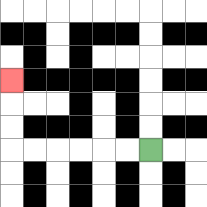{'start': '[6, 6]', 'end': '[0, 3]', 'path_directions': 'L,L,L,L,L,L,U,U,U', 'path_coordinates': '[[6, 6], [5, 6], [4, 6], [3, 6], [2, 6], [1, 6], [0, 6], [0, 5], [0, 4], [0, 3]]'}